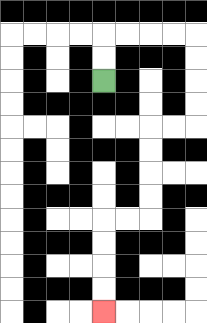{'start': '[4, 3]', 'end': '[4, 13]', 'path_directions': 'U,U,R,R,R,R,D,D,D,D,L,L,D,D,D,D,L,L,D,D,D,D', 'path_coordinates': '[[4, 3], [4, 2], [4, 1], [5, 1], [6, 1], [7, 1], [8, 1], [8, 2], [8, 3], [8, 4], [8, 5], [7, 5], [6, 5], [6, 6], [6, 7], [6, 8], [6, 9], [5, 9], [4, 9], [4, 10], [4, 11], [4, 12], [4, 13]]'}